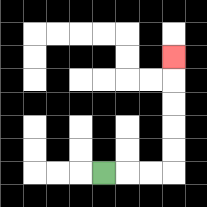{'start': '[4, 7]', 'end': '[7, 2]', 'path_directions': 'R,R,R,U,U,U,U,U', 'path_coordinates': '[[4, 7], [5, 7], [6, 7], [7, 7], [7, 6], [7, 5], [7, 4], [7, 3], [7, 2]]'}